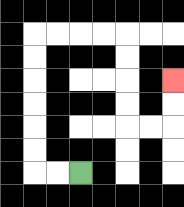{'start': '[3, 7]', 'end': '[7, 3]', 'path_directions': 'L,L,U,U,U,U,U,U,R,R,R,R,D,D,D,D,R,R,U,U', 'path_coordinates': '[[3, 7], [2, 7], [1, 7], [1, 6], [1, 5], [1, 4], [1, 3], [1, 2], [1, 1], [2, 1], [3, 1], [4, 1], [5, 1], [5, 2], [5, 3], [5, 4], [5, 5], [6, 5], [7, 5], [7, 4], [7, 3]]'}